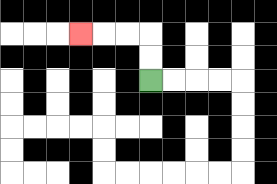{'start': '[6, 3]', 'end': '[3, 1]', 'path_directions': 'U,U,L,L,L', 'path_coordinates': '[[6, 3], [6, 2], [6, 1], [5, 1], [4, 1], [3, 1]]'}